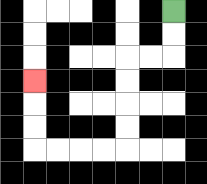{'start': '[7, 0]', 'end': '[1, 3]', 'path_directions': 'D,D,L,L,D,D,D,D,L,L,L,L,U,U,U', 'path_coordinates': '[[7, 0], [7, 1], [7, 2], [6, 2], [5, 2], [5, 3], [5, 4], [5, 5], [5, 6], [4, 6], [3, 6], [2, 6], [1, 6], [1, 5], [1, 4], [1, 3]]'}